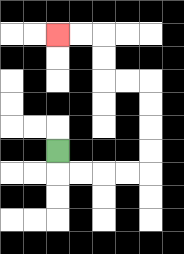{'start': '[2, 6]', 'end': '[2, 1]', 'path_directions': 'D,R,R,R,R,U,U,U,U,L,L,U,U,L,L', 'path_coordinates': '[[2, 6], [2, 7], [3, 7], [4, 7], [5, 7], [6, 7], [6, 6], [6, 5], [6, 4], [6, 3], [5, 3], [4, 3], [4, 2], [4, 1], [3, 1], [2, 1]]'}